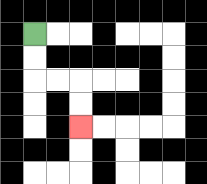{'start': '[1, 1]', 'end': '[3, 5]', 'path_directions': 'D,D,R,R,D,D', 'path_coordinates': '[[1, 1], [1, 2], [1, 3], [2, 3], [3, 3], [3, 4], [3, 5]]'}